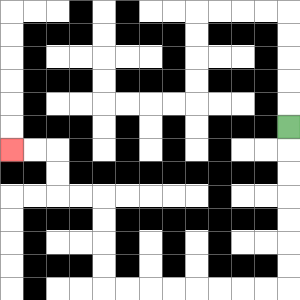{'start': '[12, 5]', 'end': '[0, 6]', 'path_directions': 'D,D,D,D,D,D,D,L,L,L,L,L,L,L,L,U,U,U,U,L,L,U,U,L,L', 'path_coordinates': '[[12, 5], [12, 6], [12, 7], [12, 8], [12, 9], [12, 10], [12, 11], [12, 12], [11, 12], [10, 12], [9, 12], [8, 12], [7, 12], [6, 12], [5, 12], [4, 12], [4, 11], [4, 10], [4, 9], [4, 8], [3, 8], [2, 8], [2, 7], [2, 6], [1, 6], [0, 6]]'}